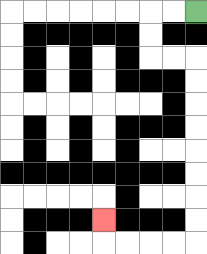{'start': '[8, 0]', 'end': '[4, 9]', 'path_directions': 'L,L,D,D,R,R,D,D,D,D,D,D,D,D,L,L,L,L,U', 'path_coordinates': '[[8, 0], [7, 0], [6, 0], [6, 1], [6, 2], [7, 2], [8, 2], [8, 3], [8, 4], [8, 5], [8, 6], [8, 7], [8, 8], [8, 9], [8, 10], [7, 10], [6, 10], [5, 10], [4, 10], [4, 9]]'}